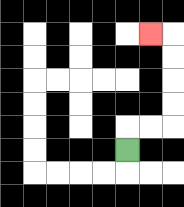{'start': '[5, 6]', 'end': '[6, 1]', 'path_directions': 'U,R,R,U,U,U,U,L', 'path_coordinates': '[[5, 6], [5, 5], [6, 5], [7, 5], [7, 4], [7, 3], [7, 2], [7, 1], [6, 1]]'}